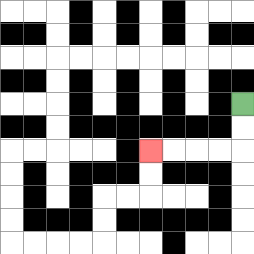{'start': '[10, 4]', 'end': '[6, 6]', 'path_directions': 'D,D,L,L,L,L', 'path_coordinates': '[[10, 4], [10, 5], [10, 6], [9, 6], [8, 6], [7, 6], [6, 6]]'}